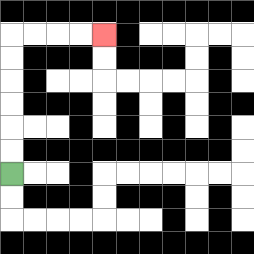{'start': '[0, 7]', 'end': '[4, 1]', 'path_directions': 'U,U,U,U,U,U,R,R,R,R', 'path_coordinates': '[[0, 7], [0, 6], [0, 5], [0, 4], [0, 3], [0, 2], [0, 1], [1, 1], [2, 1], [3, 1], [4, 1]]'}